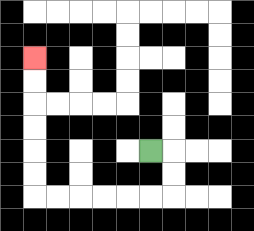{'start': '[6, 6]', 'end': '[1, 2]', 'path_directions': 'R,D,D,L,L,L,L,L,L,U,U,U,U,U,U', 'path_coordinates': '[[6, 6], [7, 6], [7, 7], [7, 8], [6, 8], [5, 8], [4, 8], [3, 8], [2, 8], [1, 8], [1, 7], [1, 6], [1, 5], [1, 4], [1, 3], [1, 2]]'}